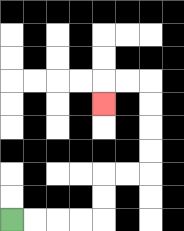{'start': '[0, 9]', 'end': '[4, 4]', 'path_directions': 'R,R,R,R,U,U,R,R,U,U,U,U,L,L,D', 'path_coordinates': '[[0, 9], [1, 9], [2, 9], [3, 9], [4, 9], [4, 8], [4, 7], [5, 7], [6, 7], [6, 6], [6, 5], [6, 4], [6, 3], [5, 3], [4, 3], [4, 4]]'}